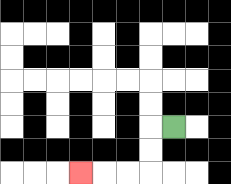{'start': '[7, 5]', 'end': '[3, 7]', 'path_directions': 'L,D,D,L,L,L', 'path_coordinates': '[[7, 5], [6, 5], [6, 6], [6, 7], [5, 7], [4, 7], [3, 7]]'}